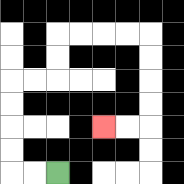{'start': '[2, 7]', 'end': '[4, 5]', 'path_directions': 'L,L,U,U,U,U,R,R,U,U,R,R,R,R,D,D,D,D,L,L', 'path_coordinates': '[[2, 7], [1, 7], [0, 7], [0, 6], [0, 5], [0, 4], [0, 3], [1, 3], [2, 3], [2, 2], [2, 1], [3, 1], [4, 1], [5, 1], [6, 1], [6, 2], [6, 3], [6, 4], [6, 5], [5, 5], [4, 5]]'}